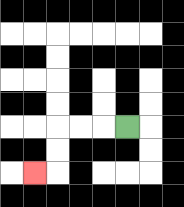{'start': '[5, 5]', 'end': '[1, 7]', 'path_directions': 'L,L,L,D,D,L', 'path_coordinates': '[[5, 5], [4, 5], [3, 5], [2, 5], [2, 6], [2, 7], [1, 7]]'}